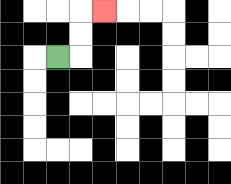{'start': '[2, 2]', 'end': '[4, 0]', 'path_directions': 'R,U,U,R', 'path_coordinates': '[[2, 2], [3, 2], [3, 1], [3, 0], [4, 0]]'}